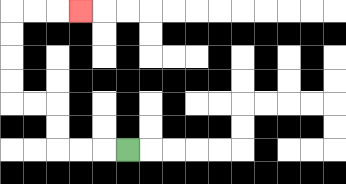{'start': '[5, 6]', 'end': '[3, 0]', 'path_directions': 'L,L,L,U,U,L,L,U,U,U,U,R,R,R', 'path_coordinates': '[[5, 6], [4, 6], [3, 6], [2, 6], [2, 5], [2, 4], [1, 4], [0, 4], [0, 3], [0, 2], [0, 1], [0, 0], [1, 0], [2, 0], [3, 0]]'}